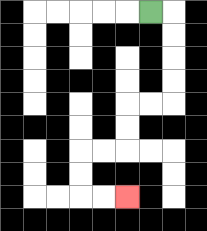{'start': '[6, 0]', 'end': '[5, 8]', 'path_directions': 'R,D,D,D,D,L,L,D,D,L,L,D,D,R,R', 'path_coordinates': '[[6, 0], [7, 0], [7, 1], [7, 2], [7, 3], [7, 4], [6, 4], [5, 4], [5, 5], [5, 6], [4, 6], [3, 6], [3, 7], [3, 8], [4, 8], [5, 8]]'}